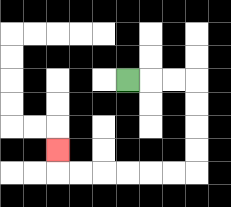{'start': '[5, 3]', 'end': '[2, 6]', 'path_directions': 'R,R,R,D,D,D,D,L,L,L,L,L,L,U', 'path_coordinates': '[[5, 3], [6, 3], [7, 3], [8, 3], [8, 4], [8, 5], [8, 6], [8, 7], [7, 7], [6, 7], [5, 7], [4, 7], [3, 7], [2, 7], [2, 6]]'}